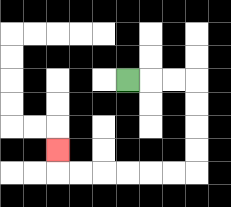{'start': '[5, 3]', 'end': '[2, 6]', 'path_directions': 'R,R,R,D,D,D,D,L,L,L,L,L,L,U', 'path_coordinates': '[[5, 3], [6, 3], [7, 3], [8, 3], [8, 4], [8, 5], [8, 6], [8, 7], [7, 7], [6, 7], [5, 7], [4, 7], [3, 7], [2, 7], [2, 6]]'}